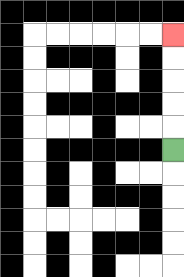{'start': '[7, 6]', 'end': '[7, 1]', 'path_directions': 'U,U,U,U,U', 'path_coordinates': '[[7, 6], [7, 5], [7, 4], [7, 3], [7, 2], [7, 1]]'}